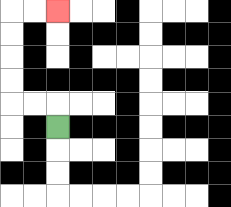{'start': '[2, 5]', 'end': '[2, 0]', 'path_directions': 'U,L,L,U,U,U,U,R,R', 'path_coordinates': '[[2, 5], [2, 4], [1, 4], [0, 4], [0, 3], [0, 2], [0, 1], [0, 0], [1, 0], [2, 0]]'}